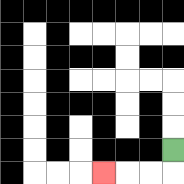{'start': '[7, 6]', 'end': '[4, 7]', 'path_directions': 'D,L,L,L', 'path_coordinates': '[[7, 6], [7, 7], [6, 7], [5, 7], [4, 7]]'}